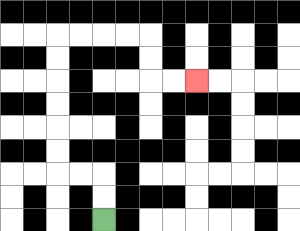{'start': '[4, 9]', 'end': '[8, 3]', 'path_directions': 'U,U,L,L,U,U,U,U,U,U,R,R,R,R,D,D,R,R', 'path_coordinates': '[[4, 9], [4, 8], [4, 7], [3, 7], [2, 7], [2, 6], [2, 5], [2, 4], [2, 3], [2, 2], [2, 1], [3, 1], [4, 1], [5, 1], [6, 1], [6, 2], [6, 3], [7, 3], [8, 3]]'}